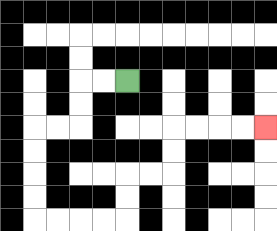{'start': '[5, 3]', 'end': '[11, 5]', 'path_directions': 'L,L,D,D,L,L,D,D,D,D,R,R,R,R,U,U,R,R,U,U,R,R,R,R', 'path_coordinates': '[[5, 3], [4, 3], [3, 3], [3, 4], [3, 5], [2, 5], [1, 5], [1, 6], [1, 7], [1, 8], [1, 9], [2, 9], [3, 9], [4, 9], [5, 9], [5, 8], [5, 7], [6, 7], [7, 7], [7, 6], [7, 5], [8, 5], [9, 5], [10, 5], [11, 5]]'}